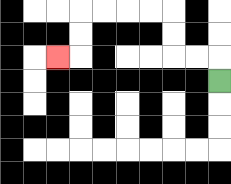{'start': '[9, 3]', 'end': '[2, 2]', 'path_directions': 'U,L,L,U,U,L,L,L,L,D,D,L', 'path_coordinates': '[[9, 3], [9, 2], [8, 2], [7, 2], [7, 1], [7, 0], [6, 0], [5, 0], [4, 0], [3, 0], [3, 1], [3, 2], [2, 2]]'}